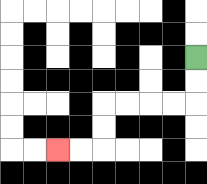{'start': '[8, 2]', 'end': '[2, 6]', 'path_directions': 'D,D,L,L,L,L,D,D,L,L', 'path_coordinates': '[[8, 2], [8, 3], [8, 4], [7, 4], [6, 4], [5, 4], [4, 4], [4, 5], [4, 6], [3, 6], [2, 6]]'}